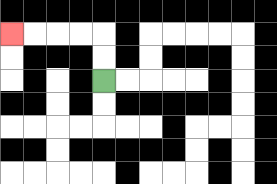{'start': '[4, 3]', 'end': '[0, 1]', 'path_directions': 'U,U,L,L,L,L', 'path_coordinates': '[[4, 3], [4, 2], [4, 1], [3, 1], [2, 1], [1, 1], [0, 1]]'}